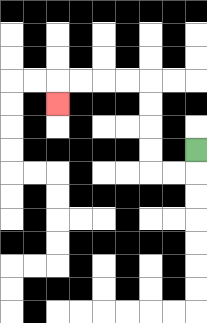{'start': '[8, 6]', 'end': '[2, 4]', 'path_directions': 'D,L,L,U,U,U,U,L,L,L,L,D', 'path_coordinates': '[[8, 6], [8, 7], [7, 7], [6, 7], [6, 6], [6, 5], [6, 4], [6, 3], [5, 3], [4, 3], [3, 3], [2, 3], [2, 4]]'}